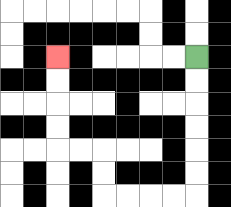{'start': '[8, 2]', 'end': '[2, 2]', 'path_directions': 'D,D,D,D,D,D,L,L,L,L,U,U,L,L,U,U,U,U', 'path_coordinates': '[[8, 2], [8, 3], [8, 4], [8, 5], [8, 6], [8, 7], [8, 8], [7, 8], [6, 8], [5, 8], [4, 8], [4, 7], [4, 6], [3, 6], [2, 6], [2, 5], [2, 4], [2, 3], [2, 2]]'}